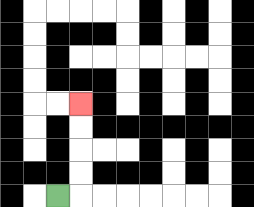{'start': '[2, 8]', 'end': '[3, 4]', 'path_directions': 'R,U,U,U,U', 'path_coordinates': '[[2, 8], [3, 8], [3, 7], [3, 6], [3, 5], [3, 4]]'}